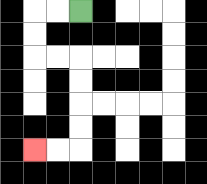{'start': '[3, 0]', 'end': '[1, 6]', 'path_directions': 'L,L,D,D,R,R,D,D,D,D,L,L', 'path_coordinates': '[[3, 0], [2, 0], [1, 0], [1, 1], [1, 2], [2, 2], [3, 2], [3, 3], [3, 4], [3, 5], [3, 6], [2, 6], [1, 6]]'}